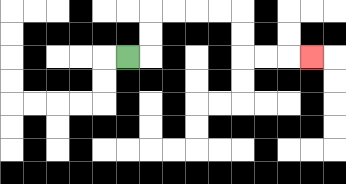{'start': '[5, 2]', 'end': '[13, 2]', 'path_directions': 'R,U,U,R,R,R,R,D,D,R,R,R', 'path_coordinates': '[[5, 2], [6, 2], [6, 1], [6, 0], [7, 0], [8, 0], [9, 0], [10, 0], [10, 1], [10, 2], [11, 2], [12, 2], [13, 2]]'}